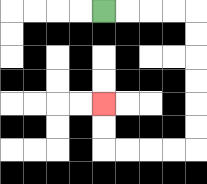{'start': '[4, 0]', 'end': '[4, 4]', 'path_directions': 'R,R,R,R,D,D,D,D,D,D,L,L,L,L,U,U', 'path_coordinates': '[[4, 0], [5, 0], [6, 0], [7, 0], [8, 0], [8, 1], [8, 2], [8, 3], [8, 4], [8, 5], [8, 6], [7, 6], [6, 6], [5, 6], [4, 6], [4, 5], [4, 4]]'}